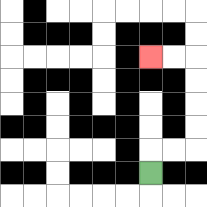{'start': '[6, 7]', 'end': '[6, 2]', 'path_directions': 'U,R,R,U,U,U,U,L,L', 'path_coordinates': '[[6, 7], [6, 6], [7, 6], [8, 6], [8, 5], [8, 4], [8, 3], [8, 2], [7, 2], [6, 2]]'}